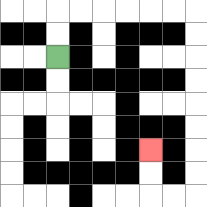{'start': '[2, 2]', 'end': '[6, 6]', 'path_directions': 'U,U,R,R,R,R,R,R,D,D,D,D,D,D,D,D,L,L,U,U', 'path_coordinates': '[[2, 2], [2, 1], [2, 0], [3, 0], [4, 0], [5, 0], [6, 0], [7, 0], [8, 0], [8, 1], [8, 2], [8, 3], [8, 4], [8, 5], [8, 6], [8, 7], [8, 8], [7, 8], [6, 8], [6, 7], [6, 6]]'}